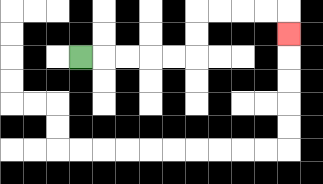{'start': '[3, 2]', 'end': '[12, 1]', 'path_directions': 'R,R,R,R,R,U,U,R,R,R,R,D', 'path_coordinates': '[[3, 2], [4, 2], [5, 2], [6, 2], [7, 2], [8, 2], [8, 1], [8, 0], [9, 0], [10, 0], [11, 0], [12, 0], [12, 1]]'}